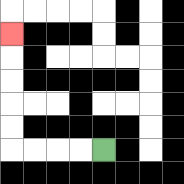{'start': '[4, 6]', 'end': '[0, 1]', 'path_directions': 'L,L,L,L,U,U,U,U,U', 'path_coordinates': '[[4, 6], [3, 6], [2, 6], [1, 6], [0, 6], [0, 5], [0, 4], [0, 3], [0, 2], [0, 1]]'}